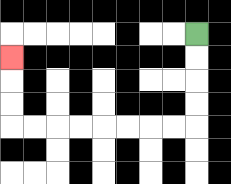{'start': '[8, 1]', 'end': '[0, 2]', 'path_directions': 'D,D,D,D,L,L,L,L,L,L,L,L,U,U,U', 'path_coordinates': '[[8, 1], [8, 2], [8, 3], [8, 4], [8, 5], [7, 5], [6, 5], [5, 5], [4, 5], [3, 5], [2, 5], [1, 5], [0, 5], [0, 4], [0, 3], [0, 2]]'}